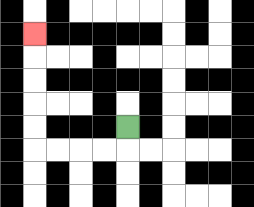{'start': '[5, 5]', 'end': '[1, 1]', 'path_directions': 'D,L,L,L,L,U,U,U,U,U', 'path_coordinates': '[[5, 5], [5, 6], [4, 6], [3, 6], [2, 6], [1, 6], [1, 5], [1, 4], [1, 3], [1, 2], [1, 1]]'}